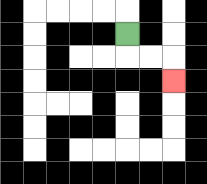{'start': '[5, 1]', 'end': '[7, 3]', 'path_directions': 'D,R,R,D', 'path_coordinates': '[[5, 1], [5, 2], [6, 2], [7, 2], [7, 3]]'}